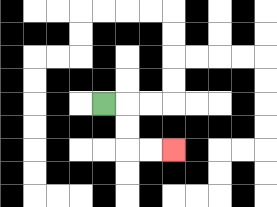{'start': '[4, 4]', 'end': '[7, 6]', 'path_directions': 'R,D,D,R,R', 'path_coordinates': '[[4, 4], [5, 4], [5, 5], [5, 6], [6, 6], [7, 6]]'}